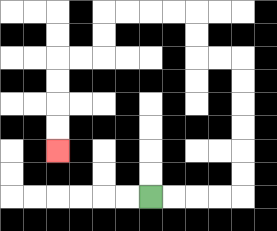{'start': '[6, 8]', 'end': '[2, 6]', 'path_directions': 'R,R,R,R,U,U,U,U,U,U,L,L,U,U,L,L,L,L,D,D,L,L,D,D,D,D', 'path_coordinates': '[[6, 8], [7, 8], [8, 8], [9, 8], [10, 8], [10, 7], [10, 6], [10, 5], [10, 4], [10, 3], [10, 2], [9, 2], [8, 2], [8, 1], [8, 0], [7, 0], [6, 0], [5, 0], [4, 0], [4, 1], [4, 2], [3, 2], [2, 2], [2, 3], [2, 4], [2, 5], [2, 6]]'}